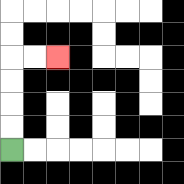{'start': '[0, 6]', 'end': '[2, 2]', 'path_directions': 'U,U,U,U,R,R', 'path_coordinates': '[[0, 6], [0, 5], [0, 4], [0, 3], [0, 2], [1, 2], [2, 2]]'}